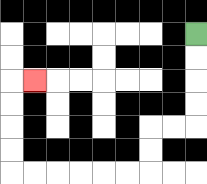{'start': '[8, 1]', 'end': '[1, 3]', 'path_directions': 'D,D,D,D,L,L,D,D,L,L,L,L,L,L,U,U,U,U,R', 'path_coordinates': '[[8, 1], [8, 2], [8, 3], [8, 4], [8, 5], [7, 5], [6, 5], [6, 6], [6, 7], [5, 7], [4, 7], [3, 7], [2, 7], [1, 7], [0, 7], [0, 6], [0, 5], [0, 4], [0, 3], [1, 3]]'}